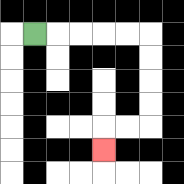{'start': '[1, 1]', 'end': '[4, 6]', 'path_directions': 'R,R,R,R,R,D,D,D,D,L,L,D', 'path_coordinates': '[[1, 1], [2, 1], [3, 1], [4, 1], [5, 1], [6, 1], [6, 2], [6, 3], [6, 4], [6, 5], [5, 5], [4, 5], [4, 6]]'}